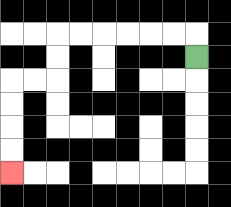{'start': '[8, 2]', 'end': '[0, 7]', 'path_directions': 'U,L,L,L,L,L,L,D,D,L,L,D,D,D,D', 'path_coordinates': '[[8, 2], [8, 1], [7, 1], [6, 1], [5, 1], [4, 1], [3, 1], [2, 1], [2, 2], [2, 3], [1, 3], [0, 3], [0, 4], [0, 5], [0, 6], [0, 7]]'}